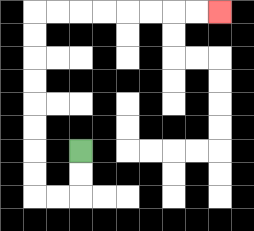{'start': '[3, 6]', 'end': '[9, 0]', 'path_directions': 'D,D,L,L,U,U,U,U,U,U,U,U,R,R,R,R,R,R,R,R', 'path_coordinates': '[[3, 6], [3, 7], [3, 8], [2, 8], [1, 8], [1, 7], [1, 6], [1, 5], [1, 4], [1, 3], [1, 2], [1, 1], [1, 0], [2, 0], [3, 0], [4, 0], [5, 0], [6, 0], [7, 0], [8, 0], [9, 0]]'}